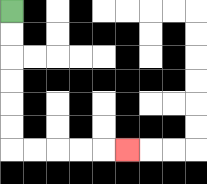{'start': '[0, 0]', 'end': '[5, 6]', 'path_directions': 'D,D,D,D,D,D,R,R,R,R,R', 'path_coordinates': '[[0, 0], [0, 1], [0, 2], [0, 3], [0, 4], [0, 5], [0, 6], [1, 6], [2, 6], [3, 6], [4, 6], [5, 6]]'}